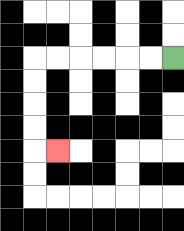{'start': '[7, 2]', 'end': '[2, 6]', 'path_directions': 'L,L,L,L,L,L,D,D,D,D,R', 'path_coordinates': '[[7, 2], [6, 2], [5, 2], [4, 2], [3, 2], [2, 2], [1, 2], [1, 3], [1, 4], [1, 5], [1, 6], [2, 6]]'}